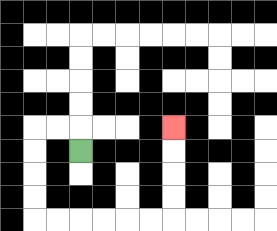{'start': '[3, 6]', 'end': '[7, 5]', 'path_directions': 'U,L,L,D,D,D,D,R,R,R,R,R,R,U,U,U,U', 'path_coordinates': '[[3, 6], [3, 5], [2, 5], [1, 5], [1, 6], [1, 7], [1, 8], [1, 9], [2, 9], [3, 9], [4, 9], [5, 9], [6, 9], [7, 9], [7, 8], [7, 7], [7, 6], [7, 5]]'}